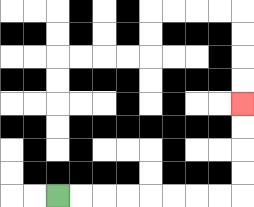{'start': '[2, 8]', 'end': '[10, 4]', 'path_directions': 'R,R,R,R,R,R,R,R,U,U,U,U', 'path_coordinates': '[[2, 8], [3, 8], [4, 8], [5, 8], [6, 8], [7, 8], [8, 8], [9, 8], [10, 8], [10, 7], [10, 6], [10, 5], [10, 4]]'}